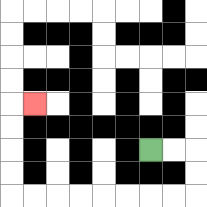{'start': '[6, 6]', 'end': '[1, 4]', 'path_directions': 'R,R,D,D,L,L,L,L,L,L,L,L,U,U,U,U,R', 'path_coordinates': '[[6, 6], [7, 6], [8, 6], [8, 7], [8, 8], [7, 8], [6, 8], [5, 8], [4, 8], [3, 8], [2, 8], [1, 8], [0, 8], [0, 7], [0, 6], [0, 5], [0, 4], [1, 4]]'}